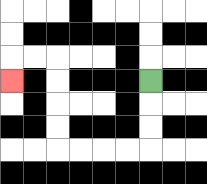{'start': '[6, 3]', 'end': '[0, 3]', 'path_directions': 'D,D,D,L,L,L,L,U,U,U,U,L,L,D', 'path_coordinates': '[[6, 3], [6, 4], [6, 5], [6, 6], [5, 6], [4, 6], [3, 6], [2, 6], [2, 5], [2, 4], [2, 3], [2, 2], [1, 2], [0, 2], [0, 3]]'}